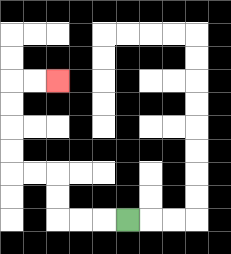{'start': '[5, 9]', 'end': '[2, 3]', 'path_directions': 'L,L,L,U,U,L,L,U,U,U,U,R,R', 'path_coordinates': '[[5, 9], [4, 9], [3, 9], [2, 9], [2, 8], [2, 7], [1, 7], [0, 7], [0, 6], [0, 5], [0, 4], [0, 3], [1, 3], [2, 3]]'}